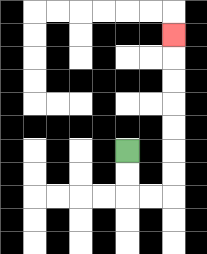{'start': '[5, 6]', 'end': '[7, 1]', 'path_directions': 'D,D,R,R,U,U,U,U,U,U,U', 'path_coordinates': '[[5, 6], [5, 7], [5, 8], [6, 8], [7, 8], [7, 7], [7, 6], [7, 5], [7, 4], [7, 3], [7, 2], [7, 1]]'}